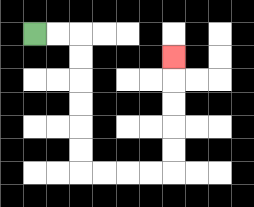{'start': '[1, 1]', 'end': '[7, 2]', 'path_directions': 'R,R,D,D,D,D,D,D,R,R,R,R,U,U,U,U,U', 'path_coordinates': '[[1, 1], [2, 1], [3, 1], [3, 2], [3, 3], [3, 4], [3, 5], [3, 6], [3, 7], [4, 7], [5, 7], [6, 7], [7, 7], [7, 6], [7, 5], [7, 4], [7, 3], [7, 2]]'}